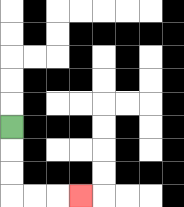{'start': '[0, 5]', 'end': '[3, 8]', 'path_directions': 'D,D,D,R,R,R', 'path_coordinates': '[[0, 5], [0, 6], [0, 7], [0, 8], [1, 8], [2, 8], [3, 8]]'}